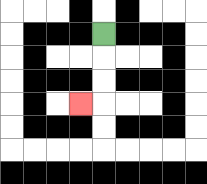{'start': '[4, 1]', 'end': '[3, 4]', 'path_directions': 'D,D,D,L', 'path_coordinates': '[[4, 1], [4, 2], [4, 3], [4, 4], [3, 4]]'}